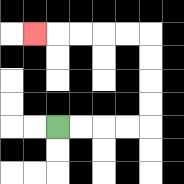{'start': '[2, 5]', 'end': '[1, 1]', 'path_directions': 'R,R,R,R,U,U,U,U,L,L,L,L,L', 'path_coordinates': '[[2, 5], [3, 5], [4, 5], [5, 5], [6, 5], [6, 4], [6, 3], [6, 2], [6, 1], [5, 1], [4, 1], [3, 1], [2, 1], [1, 1]]'}